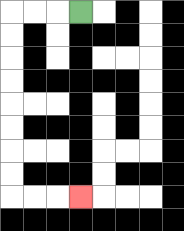{'start': '[3, 0]', 'end': '[3, 8]', 'path_directions': 'L,L,L,D,D,D,D,D,D,D,D,R,R,R', 'path_coordinates': '[[3, 0], [2, 0], [1, 0], [0, 0], [0, 1], [0, 2], [0, 3], [0, 4], [0, 5], [0, 6], [0, 7], [0, 8], [1, 8], [2, 8], [3, 8]]'}